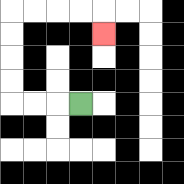{'start': '[3, 4]', 'end': '[4, 1]', 'path_directions': 'L,L,L,U,U,U,U,R,R,R,R,D', 'path_coordinates': '[[3, 4], [2, 4], [1, 4], [0, 4], [0, 3], [0, 2], [0, 1], [0, 0], [1, 0], [2, 0], [3, 0], [4, 0], [4, 1]]'}